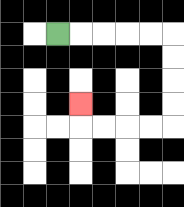{'start': '[2, 1]', 'end': '[3, 4]', 'path_directions': 'R,R,R,R,R,D,D,D,D,L,L,L,L,U', 'path_coordinates': '[[2, 1], [3, 1], [4, 1], [5, 1], [6, 1], [7, 1], [7, 2], [7, 3], [7, 4], [7, 5], [6, 5], [5, 5], [4, 5], [3, 5], [3, 4]]'}